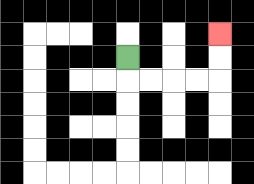{'start': '[5, 2]', 'end': '[9, 1]', 'path_directions': 'D,R,R,R,R,U,U', 'path_coordinates': '[[5, 2], [5, 3], [6, 3], [7, 3], [8, 3], [9, 3], [9, 2], [9, 1]]'}